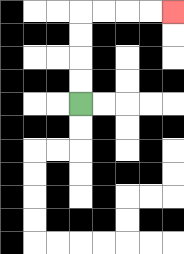{'start': '[3, 4]', 'end': '[7, 0]', 'path_directions': 'U,U,U,U,R,R,R,R', 'path_coordinates': '[[3, 4], [3, 3], [3, 2], [3, 1], [3, 0], [4, 0], [5, 0], [6, 0], [7, 0]]'}